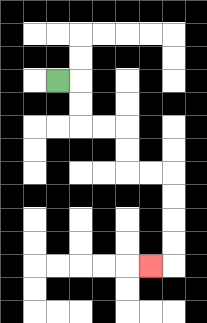{'start': '[2, 3]', 'end': '[6, 11]', 'path_directions': 'R,D,D,R,R,D,D,R,R,D,D,D,D,L', 'path_coordinates': '[[2, 3], [3, 3], [3, 4], [3, 5], [4, 5], [5, 5], [5, 6], [5, 7], [6, 7], [7, 7], [7, 8], [7, 9], [7, 10], [7, 11], [6, 11]]'}